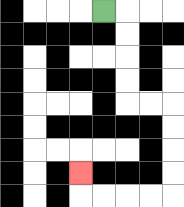{'start': '[4, 0]', 'end': '[3, 7]', 'path_directions': 'R,D,D,D,D,R,R,D,D,D,D,L,L,L,L,U', 'path_coordinates': '[[4, 0], [5, 0], [5, 1], [5, 2], [5, 3], [5, 4], [6, 4], [7, 4], [7, 5], [7, 6], [7, 7], [7, 8], [6, 8], [5, 8], [4, 8], [3, 8], [3, 7]]'}